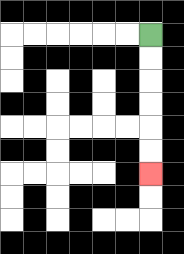{'start': '[6, 1]', 'end': '[6, 7]', 'path_directions': 'D,D,D,D,D,D', 'path_coordinates': '[[6, 1], [6, 2], [6, 3], [6, 4], [6, 5], [6, 6], [6, 7]]'}